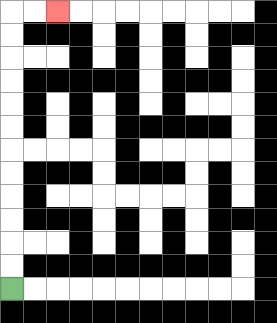{'start': '[0, 12]', 'end': '[2, 0]', 'path_directions': 'U,U,U,U,U,U,U,U,U,U,U,U,R,R', 'path_coordinates': '[[0, 12], [0, 11], [0, 10], [0, 9], [0, 8], [0, 7], [0, 6], [0, 5], [0, 4], [0, 3], [0, 2], [0, 1], [0, 0], [1, 0], [2, 0]]'}